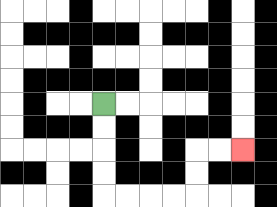{'start': '[4, 4]', 'end': '[10, 6]', 'path_directions': 'D,D,D,D,R,R,R,R,U,U,R,R', 'path_coordinates': '[[4, 4], [4, 5], [4, 6], [4, 7], [4, 8], [5, 8], [6, 8], [7, 8], [8, 8], [8, 7], [8, 6], [9, 6], [10, 6]]'}